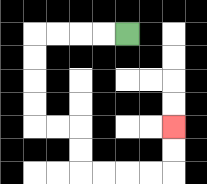{'start': '[5, 1]', 'end': '[7, 5]', 'path_directions': 'L,L,L,L,D,D,D,D,R,R,D,D,R,R,R,R,U,U', 'path_coordinates': '[[5, 1], [4, 1], [3, 1], [2, 1], [1, 1], [1, 2], [1, 3], [1, 4], [1, 5], [2, 5], [3, 5], [3, 6], [3, 7], [4, 7], [5, 7], [6, 7], [7, 7], [7, 6], [7, 5]]'}